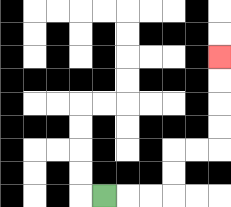{'start': '[4, 8]', 'end': '[9, 2]', 'path_directions': 'R,R,R,U,U,R,R,U,U,U,U', 'path_coordinates': '[[4, 8], [5, 8], [6, 8], [7, 8], [7, 7], [7, 6], [8, 6], [9, 6], [9, 5], [9, 4], [9, 3], [9, 2]]'}